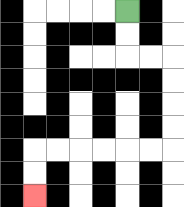{'start': '[5, 0]', 'end': '[1, 8]', 'path_directions': 'D,D,R,R,D,D,D,D,L,L,L,L,L,L,D,D', 'path_coordinates': '[[5, 0], [5, 1], [5, 2], [6, 2], [7, 2], [7, 3], [7, 4], [7, 5], [7, 6], [6, 6], [5, 6], [4, 6], [3, 6], [2, 6], [1, 6], [1, 7], [1, 8]]'}